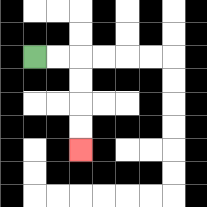{'start': '[1, 2]', 'end': '[3, 6]', 'path_directions': 'R,R,D,D,D,D', 'path_coordinates': '[[1, 2], [2, 2], [3, 2], [3, 3], [3, 4], [3, 5], [3, 6]]'}